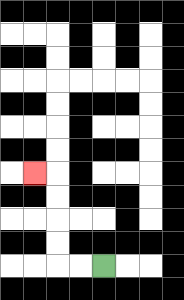{'start': '[4, 11]', 'end': '[1, 7]', 'path_directions': 'L,L,U,U,U,U,L', 'path_coordinates': '[[4, 11], [3, 11], [2, 11], [2, 10], [2, 9], [2, 8], [2, 7], [1, 7]]'}